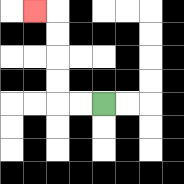{'start': '[4, 4]', 'end': '[1, 0]', 'path_directions': 'L,L,U,U,U,U,L', 'path_coordinates': '[[4, 4], [3, 4], [2, 4], [2, 3], [2, 2], [2, 1], [2, 0], [1, 0]]'}